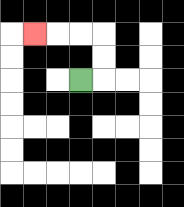{'start': '[3, 3]', 'end': '[1, 1]', 'path_directions': 'R,U,U,L,L,L', 'path_coordinates': '[[3, 3], [4, 3], [4, 2], [4, 1], [3, 1], [2, 1], [1, 1]]'}